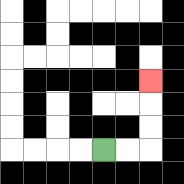{'start': '[4, 6]', 'end': '[6, 3]', 'path_directions': 'R,R,U,U,U', 'path_coordinates': '[[4, 6], [5, 6], [6, 6], [6, 5], [6, 4], [6, 3]]'}